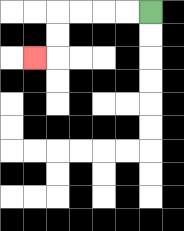{'start': '[6, 0]', 'end': '[1, 2]', 'path_directions': 'L,L,L,L,D,D,L', 'path_coordinates': '[[6, 0], [5, 0], [4, 0], [3, 0], [2, 0], [2, 1], [2, 2], [1, 2]]'}